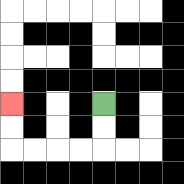{'start': '[4, 4]', 'end': '[0, 4]', 'path_directions': 'D,D,L,L,L,L,U,U', 'path_coordinates': '[[4, 4], [4, 5], [4, 6], [3, 6], [2, 6], [1, 6], [0, 6], [0, 5], [0, 4]]'}